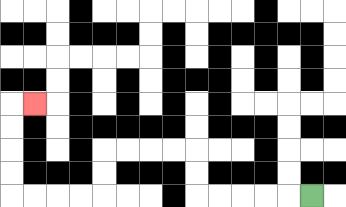{'start': '[13, 8]', 'end': '[1, 4]', 'path_directions': 'L,L,L,L,L,U,U,L,L,L,L,D,D,L,L,L,L,U,U,U,U,R', 'path_coordinates': '[[13, 8], [12, 8], [11, 8], [10, 8], [9, 8], [8, 8], [8, 7], [8, 6], [7, 6], [6, 6], [5, 6], [4, 6], [4, 7], [4, 8], [3, 8], [2, 8], [1, 8], [0, 8], [0, 7], [0, 6], [0, 5], [0, 4], [1, 4]]'}